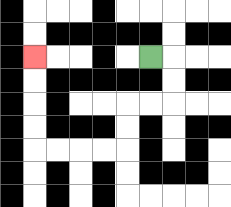{'start': '[6, 2]', 'end': '[1, 2]', 'path_directions': 'R,D,D,L,L,D,D,L,L,L,L,U,U,U,U', 'path_coordinates': '[[6, 2], [7, 2], [7, 3], [7, 4], [6, 4], [5, 4], [5, 5], [5, 6], [4, 6], [3, 6], [2, 6], [1, 6], [1, 5], [1, 4], [1, 3], [1, 2]]'}